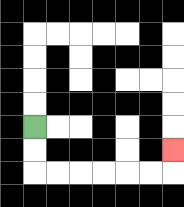{'start': '[1, 5]', 'end': '[7, 6]', 'path_directions': 'D,D,R,R,R,R,R,R,U', 'path_coordinates': '[[1, 5], [1, 6], [1, 7], [2, 7], [3, 7], [4, 7], [5, 7], [6, 7], [7, 7], [7, 6]]'}